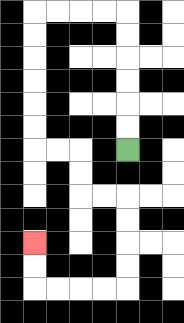{'start': '[5, 6]', 'end': '[1, 10]', 'path_directions': 'U,U,U,U,U,U,L,L,L,L,D,D,D,D,D,D,R,R,D,D,R,R,D,D,D,D,L,L,L,L,U,U', 'path_coordinates': '[[5, 6], [5, 5], [5, 4], [5, 3], [5, 2], [5, 1], [5, 0], [4, 0], [3, 0], [2, 0], [1, 0], [1, 1], [1, 2], [1, 3], [1, 4], [1, 5], [1, 6], [2, 6], [3, 6], [3, 7], [3, 8], [4, 8], [5, 8], [5, 9], [5, 10], [5, 11], [5, 12], [4, 12], [3, 12], [2, 12], [1, 12], [1, 11], [1, 10]]'}